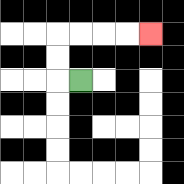{'start': '[3, 3]', 'end': '[6, 1]', 'path_directions': 'L,U,U,R,R,R,R', 'path_coordinates': '[[3, 3], [2, 3], [2, 2], [2, 1], [3, 1], [4, 1], [5, 1], [6, 1]]'}